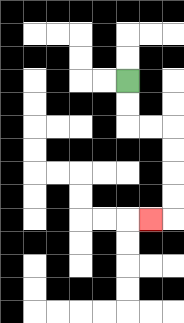{'start': '[5, 3]', 'end': '[6, 9]', 'path_directions': 'D,D,R,R,D,D,D,D,L', 'path_coordinates': '[[5, 3], [5, 4], [5, 5], [6, 5], [7, 5], [7, 6], [7, 7], [7, 8], [7, 9], [6, 9]]'}